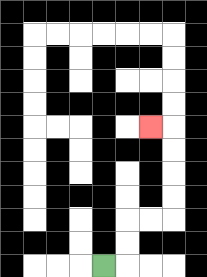{'start': '[4, 11]', 'end': '[6, 5]', 'path_directions': 'R,U,U,R,R,U,U,U,U,L', 'path_coordinates': '[[4, 11], [5, 11], [5, 10], [5, 9], [6, 9], [7, 9], [7, 8], [7, 7], [7, 6], [7, 5], [6, 5]]'}